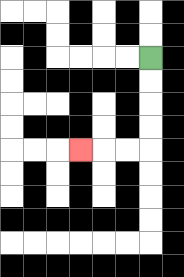{'start': '[6, 2]', 'end': '[3, 6]', 'path_directions': 'D,D,D,D,L,L,L', 'path_coordinates': '[[6, 2], [6, 3], [6, 4], [6, 5], [6, 6], [5, 6], [4, 6], [3, 6]]'}